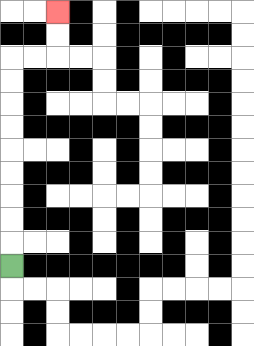{'start': '[0, 11]', 'end': '[2, 0]', 'path_directions': 'U,U,U,U,U,U,U,U,U,R,R,U,U', 'path_coordinates': '[[0, 11], [0, 10], [0, 9], [0, 8], [0, 7], [0, 6], [0, 5], [0, 4], [0, 3], [0, 2], [1, 2], [2, 2], [2, 1], [2, 0]]'}